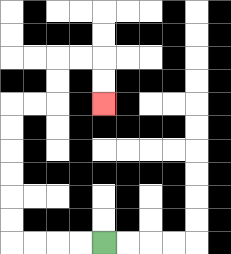{'start': '[4, 10]', 'end': '[4, 4]', 'path_directions': 'L,L,L,L,U,U,U,U,U,U,R,R,U,U,R,R,D,D', 'path_coordinates': '[[4, 10], [3, 10], [2, 10], [1, 10], [0, 10], [0, 9], [0, 8], [0, 7], [0, 6], [0, 5], [0, 4], [1, 4], [2, 4], [2, 3], [2, 2], [3, 2], [4, 2], [4, 3], [4, 4]]'}